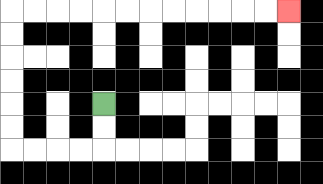{'start': '[4, 4]', 'end': '[12, 0]', 'path_directions': 'D,D,L,L,L,L,U,U,U,U,U,U,R,R,R,R,R,R,R,R,R,R,R,R', 'path_coordinates': '[[4, 4], [4, 5], [4, 6], [3, 6], [2, 6], [1, 6], [0, 6], [0, 5], [0, 4], [0, 3], [0, 2], [0, 1], [0, 0], [1, 0], [2, 0], [3, 0], [4, 0], [5, 0], [6, 0], [7, 0], [8, 0], [9, 0], [10, 0], [11, 0], [12, 0]]'}